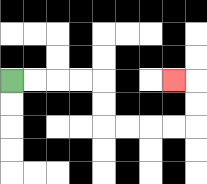{'start': '[0, 3]', 'end': '[7, 3]', 'path_directions': 'R,R,R,R,D,D,R,R,R,R,U,U,L', 'path_coordinates': '[[0, 3], [1, 3], [2, 3], [3, 3], [4, 3], [4, 4], [4, 5], [5, 5], [6, 5], [7, 5], [8, 5], [8, 4], [8, 3], [7, 3]]'}